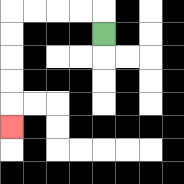{'start': '[4, 1]', 'end': '[0, 5]', 'path_directions': 'U,L,L,L,L,D,D,D,D,D', 'path_coordinates': '[[4, 1], [4, 0], [3, 0], [2, 0], [1, 0], [0, 0], [0, 1], [0, 2], [0, 3], [0, 4], [0, 5]]'}